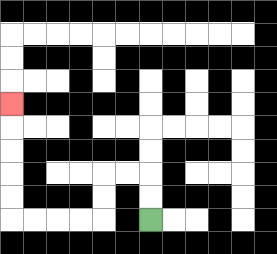{'start': '[6, 9]', 'end': '[0, 4]', 'path_directions': 'U,U,L,L,D,D,L,L,L,L,U,U,U,U,U', 'path_coordinates': '[[6, 9], [6, 8], [6, 7], [5, 7], [4, 7], [4, 8], [4, 9], [3, 9], [2, 9], [1, 9], [0, 9], [0, 8], [0, 7], [0, 6], [0, 5], [0, 4]]'}